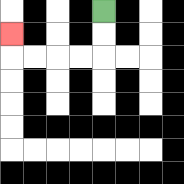{'start': '[4, 0]', 'end': '[0, 1]', 'path_directions': 'D,D,L,L,L,L,U', 'path_coordinates': '[[4, 0], [4, 1], [4, 2], [3, 2], [2, 2], [1, 2], [0, 2], [0, 1]]'}